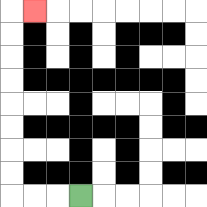{'start': '[3, 8]', 'end': '[1, 0]', 'path_directions': 'L,L,L,U,U,U,U,U,U,U,U,R', 'path_coordinates': '[[3, 8], [2, 8], [1, 8], [0, 8], [0, 7], [0, 6], [0, 5], [0, 4], [0, 3], [0, 2], [0, 1], [0, 0], [1, 0]]'}